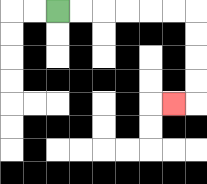{'start': '[2, 0]', 'end': '[7, 4]', 'path_directions': 'R,R,R,R,R,R,D,D,D,D,L', 'path_coordinates': '[[2, 0], [3, 0], [4, 0], [5, 0], [6, 0], [7, 0], [8, 0], [8, 1], [8, 2], [8, 3], [8, 4], [7, 4]]'}